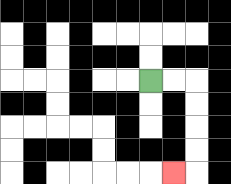{'start': '[6, 3]', 'end': '[7, 7]', 'path_directions': 'R,R,D,D,D,D,L', 'path_coordinates': '[[6, 3], [7, 3], [8, 3], [8, 4], [8, 5], [8, 6], [8, 7], [7, 7]]'}